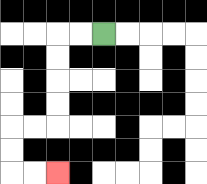{'start': '[4, 1]', 'end': '[2, 7]', 'path_directions': 'L,L,D,D,D,D,L,L,D,D,R,R', 'path_coordinates': '[[4, 1], [3, 1], [2, 1], [2, 2], [2, 3], [2, 4], [2, 5], [1, 5], [0, 5], [0, 6], [0, 7], [1, 7], [2, 7]]'}